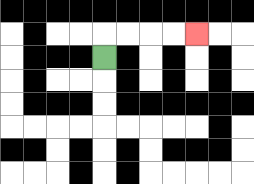{'start': '[4, 2]', 'end': '[8, 1]', 'path_directions': 'U,R,R,R,R', 'path_coordinates': '[[4, 2], [4, 1], [5, 1], [6, 1], [7, 1], [8, 1]]'}